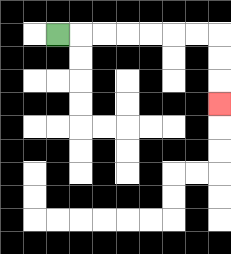{'start': '[2, 1]', 'end': '[9, 4]', 'path_directions': 'R,R,R,R,R,R,R,D,D,D', 'path_coordinates': '[[2, 1], [3, 1], [4, 1], [5, 1], [6, 1], [7, 1], [8, 1], [9, 1], [9, 2], [9, 3], [9, 4]]'}